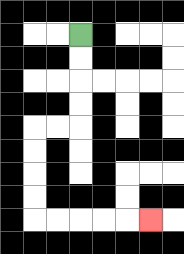{'start': '[3, 1]', 'end': '[6, 9]', 'path_directions': 'D,D,D,D,L,L,D,D,D,D,R,R,R,R,R', 'path_coordinates': '[[3, 1], [3, 2], [3, 3], [3, 4], [3, 5], [2, 5], [1, 5], [1, 6], [1, 7], [1, 8], [1, 9], [2, 9], [3, 9], [4, 9], [5, 9], [6, 9]]'}